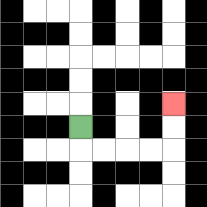{'start': '[3, 5]', 'end': '[7, 4]', 'path_directions': 'D,R,R,R,R,U,U', 'path_coordinates': '[[3, 5], [3, 6], [4, 6], [5, 6], [6, 6], [7, 6], [7, 5], [7, 4]]'}